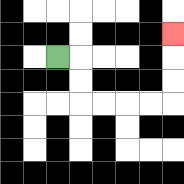{'start': '[2, 2]', 'end': '[7, 1]', 'path_directions': 'R,D,D,R,R,R,R,U,U,U', 'path_coordinates': '[[2, 2], [3, 2], [3, 3], [3, 4], [4, 4], [5, 4], [6, 4], [7, 4], [7, 3], [7, 2], [7, 1]]'}